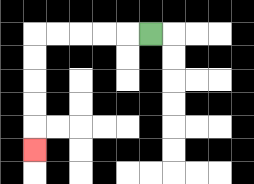{'start': '[6, 1]', 'end': '[1, 6]', 'path_directions': 'L,L,L,L,L,D,D,D,D,D', 'path_coordinates': '[[6, 1], [5, 1], [4, 1], [3, 1], [2, 1], [1, 1], [1, 2], [1, 3], [1, 4], [1, 5], [1, 6]]'}